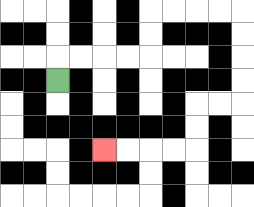{'start': '[2, 3]', 'end': '[4, 6]', 'path_directions': 'U,R,R,R,R,U,U,R,R,R,R,D,D,D,D,L,L,D,D,L,L,L,L', 'path_coordinates': '[[2, 3], [2, 2], [3, 2], [4, 2], [5, 2], [6, 2], [6, 1], [6, 0], [7, 0], [8, 0], [9, 0], [10, 0], [10, 1], [10, 2], [10, 3], [10, 4], [9, 4], [8, 4], [8, 5], [8, 6], [7, 6], [6, 6], [5, 6], [4, 6]]'}